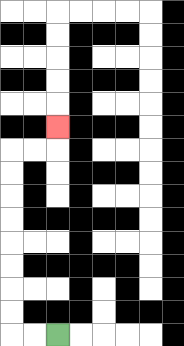{'start': '[2, 14]', 'end': '[2, 5]', 'path_directions': 'L,L,U,U,U,U,U,U,U,U,R,R,U', 'path_coordinates': '[[2, 14], [1, 14], [0, 14], [0, 13], [0, 12], [0, 11], [0, 10], [0, 9], [0, 8], [0, 7], [0, 6], [1, 6], [2, 6], [2, 5]]'}